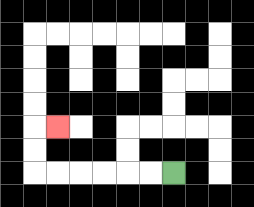{'start': '[7, 7]', 'end': '[2, 5]', 'path_directions': 'L,L,L,L,L,L,U,U,R', 'path_coordinates': '[[7, 7], [6, 7], [5, 7], [4, 7], [3, 7], [2, 7], [1, 7], [1, 6], [1, 5], [2, 5]]'}